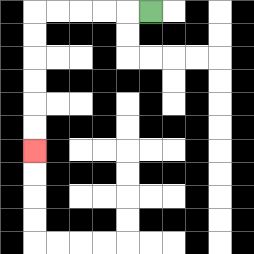{'start': '[6, 0]', 'end': '[1, 6]', 'path_directions': 'L,L,L,L,L,D,D,D,D,D,D', 'path_coordinates': '[[6, 0], [5, 0], [4, 0], [3, 0], [2, 0], [1, 0], [1, 1], [1, 2], [1, 3], [1, 4], [1, 5], [1, 6]]'}